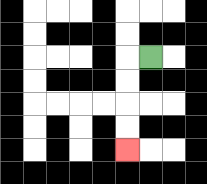{'start': '[6, 2]', 'end': '[5, 6]', 'path_directions': 'L,D,D,D,D', 'path_coordinates': '[[6, 2], [5, 2], [5, 3], [5, 4], [5, 5], [5, 6]]'}